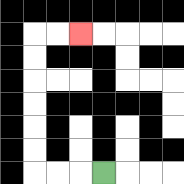{'start': '[4, 7]', 'end': '[3, 1]', 'path_directions': 'L,L,L,U,U,U,U,U,U,R,R', 'path_coordinates': '[[4, 7], [3, 7], [2, 7], [1, 7], [1, 6], [1, 5], [1, 4], [1, 3], [1, 2], [1, 1], [2, 1], [3, 1]]'}